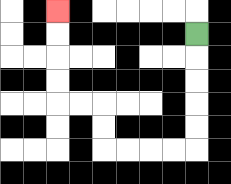{'start': '[8, 1]', 'end': '[2, 0]', 'path_directions': 'D,D,D,D,D,L,L,L,L,U,U,L,L,U,U,U,U', 'path_coordinates': '[[8, 1], [8, 2], [8, 3], [8, 4], [8, 5], [8, 6], [7, 6], [6, 6], [5, 6], [4, 6], [4, 5], [4, 4], [3, 4], [2, 4], [2, 3], [2, 2], [2, 1], [2, 0]]'}